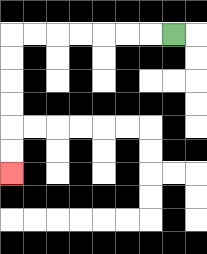{'start': '[7, 1]', 'end': '[0, 7]', 'path_directions': 'L,L,L,L,L,L,L,D,D,D,D,D,D', 'path_coordinates': '[[7, 1], [6, 1], [5, 1], [4, 1], [3, 1], [2, 1], [1, 1], [0, 1], [0, 2], [0, 3], [0, 4], [0, 5], [0, 6], [0, 7]]'}